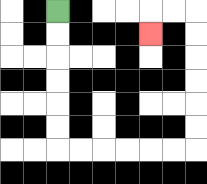{'start': '[2, 0]', 'end': '[6, 1]', 'path_directions': 'D,D,D,D,D,D,R,R,R,R,R,R,U,U,U,U,U,U,L,L,D', 'path_coordinates': '[[2, 0], [2, 1], [2, 2], [2, 3], [2, 4], [2, 5], [2, 6], [3, 6], [4, 6], [5, 6], [6, 6], [7, 6], [8, 6], [8, 5], [8, 4], [8, 3], [8, 2], [8, 1], [8, 0], [7, 0], [6, 0], [6, 1]]'}